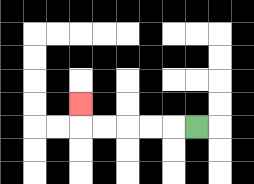{'start': '[8, 5]', 'end': '[3, 4]', 'path_directions': 'L,L,L,L,L,U', 'path_coordinates': '[[8, 5], [7, 5], [6, 5], [5, 5], [4, 5], [3, 5], [3, 4]]'}